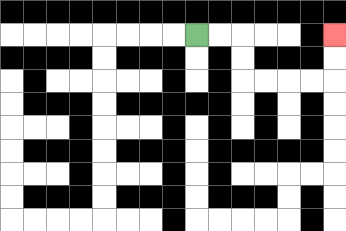{'start': '[8, 1]', 'end': '[14, 1]', 'path_directions': 'R,R,D,D,R,R,R,R,U,U', 'path_coordinates': '[[8, 1], [9, 1], [10, 1], [10, 2], [10, 3], [11, 3], [12, 3], [13, 3], [14, 3], [14, 2], [14, 1]]'}